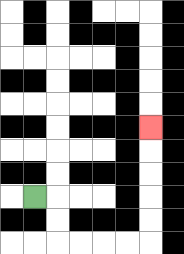{'start': '[1, 8]', 'end': '[6, 5]', 'path_directions': 'R,D,D,R,R,R,R,U,U,U,U,U', 'path_coordinates': '[[1, 8], [2, 8], [2, 9], [2, 10], [3, 10], [4, 10], [5, 10], [6, 10], [6, 9], [6, 8], [6, 7], [6, 6], [6, 5]]'}